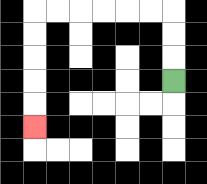{'start': '[7, 3]', 'end': '[1, 5]', 'path_directions': 'U,U,U,L,L,L,L,L,L,D,D,D,D,D', 'path_coordinates': '[[7, 3], [7, 2], [7, 1], [7, 0], [6, 0], [5, 0], [4, 0], [3, 0], [2, 0], [1, 0], [1, 1], [1, 2], [1, 3], [1, 4], [1, 5]]'}